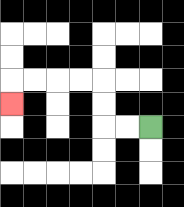{'start': '[6, 5]', 'end': '[0, 4]', 'path_directions': 'L,L,U,U,L,L,L,L,D', 'path_coordinates': '[[6, 5], [5, 5], [4, 5], [4, 4], [4, 3], [3, 3], [2, 3], [1, 3], [0, 3], [0, 4]]'}